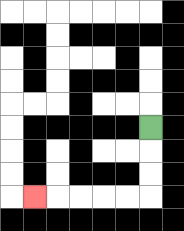{'start': '[6, 5]', 'end': '[1, 8]', 'path_directions': 'D,D,D,L,L,L,L,L', 'path_coordinates': '[[6, 5], [6, 6], [6, 7], [6, 8], [5, 8], [4, 8], [3, 8], [2, 8], [1, 8]]'}